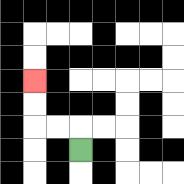{'start': '[3, 6]', 'end': '[1, 3]', 'path_directions': 'U,L,L,U,U', 'path_coordinates': '[[3, 6], [3, 5], [2, 5], [1, 5], [1, 4], [1, 3]]'}